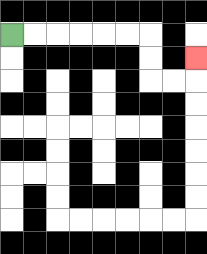{'start': '[0, 1]', 'end': '[8, 2]', 'path_directions': 'R,R,R,R,R,R,D,D,R,R,U', 'path_coordinates': '[[0, 1], [1, 1], [2, 1], [3, 1], [4, 1], [5, 1], [6, 1], [6, 2], [6, 3], [7, 3], [8, 3], [8, 2]]'}